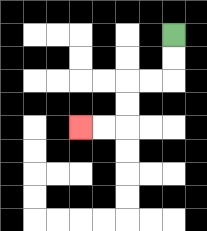{'start': '[7, 1]', 'end': '[3, 5]', 'path_directions': 'D,D,L,L,D,D,L,L', 'path_coordinates': '[[7, 1], [7, 2], [7, 3], [6, 3], [5, 3], [5, 4], [5, 5], [4, 5], [3, 5]]'}